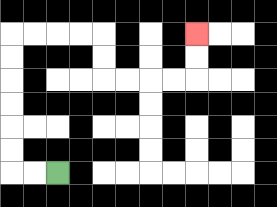{'start': '[2, 7]', 'end': '[8, 1]', 'path_directions': 'L,L,U,U,U,U,U,U,R,R,R,R,D,D,R,R,R,R,U,U', 'path_coordinates': '[[2, 7], [1, 7], [0, 7], [0, 6], [0, 5], [0, 4], [0, 3], [0, 2], [0, 1], [1, 1], [2, 1], [3, 1], [4, 1], [4, 2], [4, 3], [5, 3], [6, 3], [7, 3], [8, 3], [8, 2], [8, 1]]'}